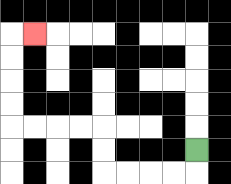{'start': '[8, 6]', 'end': '[1, 1]', 'path_directions': 'D,L,L,L,L,U,U,L,L,L,L,U,U,U,U,R', 'path_coordinates': '[[8, 6], [8, 7], [7, 7], [6, 7], [5, 7], [4, 7], [4, 6], [4, 5], [3, 5], [2, 5], [1, 5], [0, 5], [0, 4], [0, 3], [0, 2], [0, 1], [1, 1]]'}